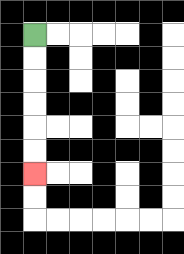{'start': '[1, 1]', 'end': '[1, 7]', 'path_directions': 'D,D,D,D,D,D', 'path_coordinates': '[[1, 1], [1, 2], [1, 3], [1, 4], [1, 5], [1, 6], [1, 7]]'}